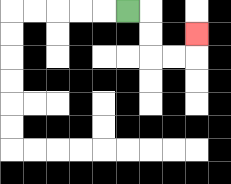{'start': '[5, 0]', 'end': '[8, 1]', 'path_directions': 'R,D,D,R,R,U', 'path_coordinates': '[[5, 0], [6, 0], [6, 1], [6, 2], [7, 2], [8, 2], [8, 1]]'}